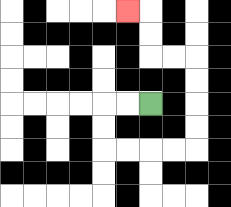{'start': '[6, 4]', 'end': '[5, 0]', 'path_directions': 'L,L,D,D,R,R,R,R,U,U,U,U,L,L,U,U,L', 'path_coordinates': '[[6, 4], [5, 4], [4, 4], [4, 5], [4, 6], [5, 6], [6, 6], [7, 6], [8, 6], [8, 5], [8, 4], [8, 3], [8, 2], [7, 2], [6, 2], [6, 1], [6, 0], [5, 0]]'}